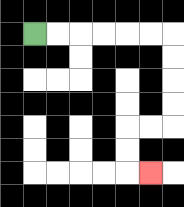{'start': '[1, 1]', 'end': '[6, 7]', 'path_directions': 'R,R,R,R,R,R,D,D,D,D,L,L,D,D,R', 'path_coordinates': '[[1, 1], [2, 1], [3, 1], [4, 1], [5, 1], [6, 1], [7, 1], [7, 2], [7, 3], [7, 4], [7, 5], [6, 5], [5, 5], [5, 6], [5, 7], [6, 7]]'}